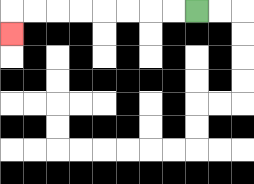{'start': '[8, 0]', 'end': '[0, 1]', 'path_directions': 'L,L,L,L,L,L,L,L,D', 'path_coordinates': '[[8, 0], [7, 0], [6, 0], [5, 0], [4, 0], [3, 0], [2, 0], [1, 0], [0, 0], [0, 1]]'}